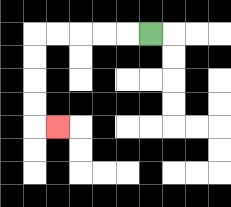{'start': '[6, 1]', 'end': '[2, 5]', 'path_directions': 'L,L,L,L,L,D,D,D,D,R', 'path_coordinates': '[[6, 1], [5, 1], [4, 1], [3, 1], [2, 1], [1, 1], [1, 2], [1, 3], [1, 4], [1, 5], [2, 5]]'}